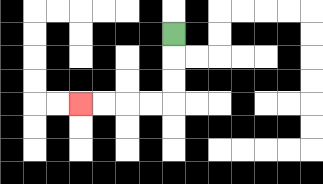{'start': '[7, 1]', 'end': '[3, 4]', 'path_directions': 'D,D,D,L,L,L,L', 'path_coordinates': '[[7, 1], [7, 2], [7, 3], [7, 4], [6, 4], [5, 4], [4, 4], [3, 4]]'}